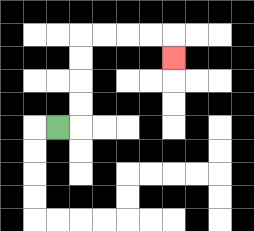{'start': '[2, 5]', 'end': '[7, 2]', 'path_directions': 'R,U,U,U,U,R,R,R,R,D', 'path_coordinates': '[[2, 5], [3, 5], [3, 4], [3, 3], [3, 2], [3, 1], [4, 1], [5, 1], [6, 1], [7, 1], [7, 2]]'}